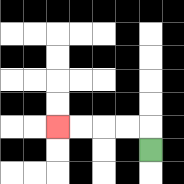{'start': '[6, 6]', 'end': '[2, 5]', 'path_directions': 'U,L,L,L,L', 'path_coordinates': '[[6, 6], [6, 5], [5, 5], [4, 5], [3, 5], [2, 5]]'}